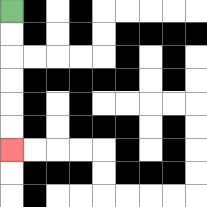{'start': '[0, 0]', 'end': '[0, 6]', 'path_directions': 'D,D,D,D,D,D', 'path_coordinates': '[[0, 0], [0, 1], [0, 2], [0, 3], [0, 4], [0, 5], [0, 6]]'}